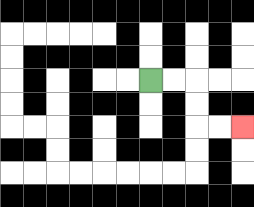{'start': '[6, 3]', 'end': '[10, 5]', 'path_directions': 'R,R,D,D,R,R', 'path_coordinates': '[[6, 3], [7, 3], [8, 3], [8, 4], [8, 5], [9, 5], [10, 5]]'}